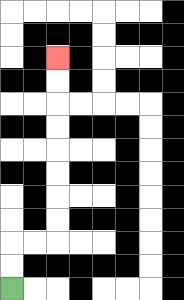{'start': '[0, 12]', 'end': '[2, 2]', 'path_directions': 'U,U,R,R,U,U,U,U,U,U,U,U', 'path_coordinates': '[[0, 12], [0, 11], [0, 10], [1, 10], [2, 10], [2, 9], [2, 8], [2, 7], [2, 6], [2, 5], [2, 4], [2, 3], [2, 2]]'}